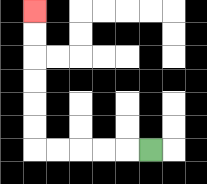{'start': '[6, 6]', 'end': '[1, 0]', 'path_directions': 'L,L,L,L,L,U,U,U,U,U,U', 'path_coordinates': '[[6, 6], [5, 6], [4, 6], [3, 6], [2, 6], [1, 6], [1, 5], [1, 4], [1, 3], [1, 2], [1, 1], [1, 0]]'}